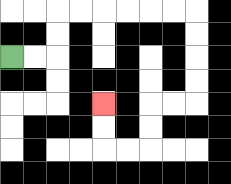{'start': '[0, 2]', 'end': '[4, 4]', 'path_directions': 'R,R,U,U,R,R,R,R,R,R,D,D,D,D,L,L,D,D,L,L,U,U', 'path_coordinates': '[[0, 2], [1, 2], [2, 2], [2, 1], [2, 0], [3, 0], [4, 0], [5, 0], [6, 0], [7, 0], [8, 0], [8, 1], [8, 2], [8, 3], [8, 4], [7, 4], [6, 4], [6, 5], [6, 6], [5, 6], [4, 6], [4, 5], [4, 4]]'}